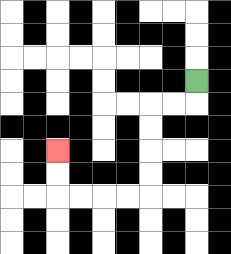{'start': '[8, 3]', 'end': '[2, 6]', 'path_directions': 'D,L,L,D,D,D,D,L,L,L,L,U,U', 'path_coordinates': '[[8, 3], [8, 4], [7, 4], [6, 4], [6, 5], [6, 6], [6, 7], [6, 8], [5, 8], [4, 8], [3, 8], [2, 8], [2, 7], [2, 6]]'}